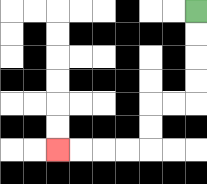{'start': '[8, 0]', 'end': '[2, 6]', 'path_directions': 'D,D,D,D,L,L,D,D,L,L,L,L', 'path_coordinates': '[[8, 0], [8, 1], [8, 2], [8, 3], [8, 4], [7, 4], [6, 4], [6, 5], [6, 6], [5, 6], [4, 6], [3, 6], [2, 6]]'}